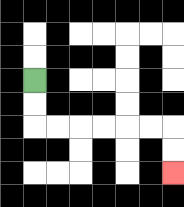{'start': '[1, 3]', 'end': '[7, 7]', 'path_directions': 'D,D,R,R,R,R,R,R,D,D', 'path_coordinates': '[[1, 3], [1, 4], [1, 5], [2, 5], [3, 5], [4, 5], [5, 5], [6, 5], [7, 5], [7, 6], [7, 7]]'}